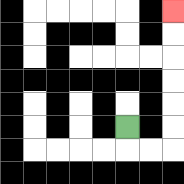{'start': '[5, 5]', 'end': '[7, 0]', 'path_directions': 'D,R,R,U,U,U,U,U,U', 'path_coordinates': '[[5, 5], [5, 6], [6, 6], [7, 6], [7, 5], [7, 4], [7, 3], [7, 2], [7, 1], [7, 0]]'}